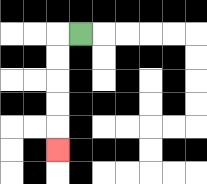{'start': '[3, 1]', 'end': '[2, 6]', 'path_directions': 'L,D,D,D,D,D', 'path_coordinates': '[[3, 1], [2, 1], [2, 2], [2, 3], [2, 4], [2, 5], [2, 6]]'}